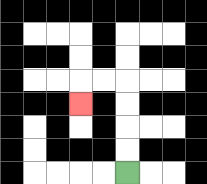{'start': '[5, 7]', 'end': '[3, 4]', 'path_directions': 'U,U,U,U,L,L,D', 'path_coordinates': '[[5, 7], [5, 6], [5, 5], [5, 4], [5, 3], [4, 3], [3, 3], [3, 4]]'}